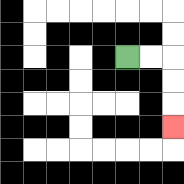{'start': '[5, 2]', 'end': '[7, 5]', 'path_directions': 'R,R,D,D,D', 'path_coordinates': '[[5, 2], [6, 2], [7, 2], [7, 3], [7, 4], [7, 5]]'}